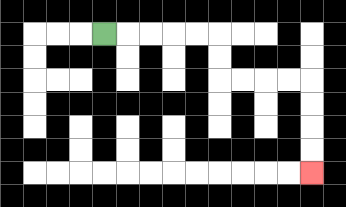{'start': '[4, 1]', 'end': '[13, 7]', 'path_directions': 'R,R,R,R,R,D,D,R,R,R,R,D,D,D,D', 'path_coordinates': '[[4, 1], [5, 1], [6, 1], [7, 1], [8, 1], [9, 1], [9, 2], [9, 3], [10, 3], [11, 3], [12, 3], [13, 3], [13, 4], [13, 5], [13, 6], [13, 7]]'}